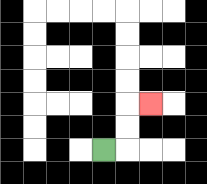{'start': '[4, 6]', 'end': '[6, 4]', 'path_directions': 'R,U,U,R', 'path_coordinates': '[[4, 6], [5, 6], [5, 5], [5, 4], [6, 4]]'}